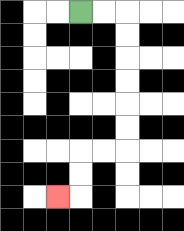{'start': '[3, 0]', 'end': '[2, 8]', 'path_directions': 'R,R,D,D,D,D,D,D,L,L,D,D,L', 'path_coordinates': '[[3, 0], [4, 0], [5, 0], [5, 1], [5, 2], [5, 3], [5, 4], [5, 5], [5, 6], [4, 6], [3, 6], [3, 7], [3, 8], [2, 8]]'}